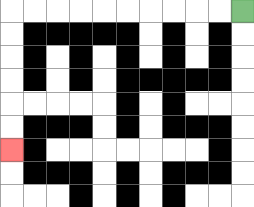{'start': '[10, 0]', 'end': '[0, 6]', 'path_directions': 'L,L,L,L,L,L,L,L,L,L,D,D,D,D,D,D', 'path_coordinates': '[[10, 0], [9, 0], [8, 0], [7, 0], [6, 0], [5, 0], [4, 0], [3, 0], [2, 0], [1, 0], [0, 0], [0, 1], [0, 2], [0, 3], [0, 4], [0, 5], [0, 6]]'}